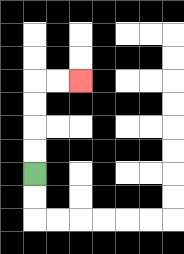{'start': '[1, 7]', 'end': '[3, 3]', 'path_directions': 'U,U,U,U,R,R', 'path_coordinates': '[[1, 7], [1, 6], [1, 5], [1, 4], [1, 3], [2, 3], [3, 3]]'}